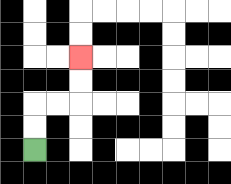{'start': '[1, 6]', 'end': '[3, 2]', 'path_directions': 'U,U,R,R,U,U', 'path_coordinates': '[[1, 6], [1, 5], [1, 4], [2, 4], [3, 4], [3, 3], [3, 2]]'}